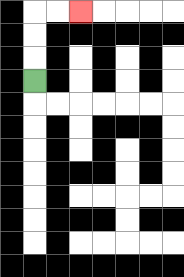{'start': '[1, 3]', 'end': '[3, 0]', 'path_directions': 'U,U,U,R,R', 'path_coordinates': '[[1, 3], [1, 2], [1, 1], [1, 0], [2, 0], [3, 0]]'}